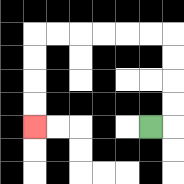{'start': '[6, 5]', 'end': '[1, 5]', 'path_directions': 'R,U,U,U,U,L,L,L,L,L,L,D,D,D,D', 'path_coordinates': '[[6, 5], [7, 5], [7, 4], [7, 3], [7, 2], [7, 1], [6, 1], [5, 1], [4, 1], [3, 1], [2, 1], [1, 1], [1, 2], [1, 3], [1, 4], [1, 5]]'}